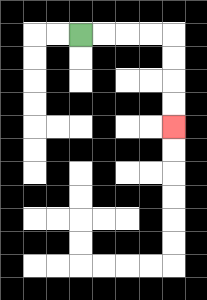{'start': '[3, 1]', 'end': '[7, 5]', 'path_directions': 'R,R,R,R,D,D,D,D', 'path_coordinates': '[[3, 1], [4, 1], [5, 1], [6, 1], [7, 1], [7, 2], [7, 3], [7, 4], [7, 5]]'}